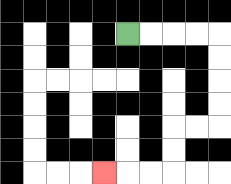{'start': '[5, 1]', 'end': '[4, 7]', 'path_directions': 'R,R,R,R,D,D,D,D,L,L,D,D,L,L,L', 'path_coordinates': '[[5, 1], [6, 1], [7, 1], [8, 1], [9, 1], [9, 2], [9, 3], [9, 4], [9, 5], [8, 5], [7, 5], [7, 6], [7, 7], [6, 7], [5, 7], [4, 7]]'}